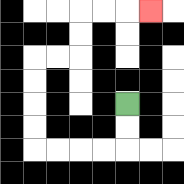{'start': '[5, 4]', 'end': '[6, 0]', 'path_directions': 'D,D,L,L,L,L,U,U,U,U,R,R,U,U,R,R,R', 'path_coordinates': '[[5, 4], [5, 5], [5, 6], [4, 6], [3, 6], [2, 6], [1, 6], [1, 5], [1, 4], [1, 3], [1, 2], [2, 2], [3, 2], [3, 1], [3, 0], [4, 0], [5, 0], [6, 0]]'}